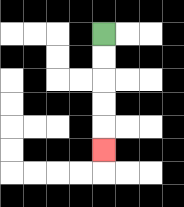{'start': '[4, 1]', 'end': '[4, 6]', 'path_directions': 'D,D,D,D,D', 'path_coordinates': '[[4, 1], [4, 2], [4, 3], [4, 4], [4, 5], [4, 6]]'}